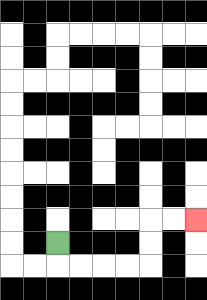{'start': '[2, 10]', 'end': '[8, 9]', 'path_directions': 'D,R,R,R,R,U,U,R,R', 'path_coordinates': '[[2, 10], [2, 11], [3, 11], [4, 11], [5, 11], [6, 11], [6, 10], [6, 9], [7, 9], [8, 9]]'}